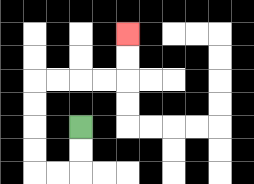{'start': '[3, 5]', 'end': '[5, 1]', 'path_directions': 'D,D,L,L,U,U,U,U,R,R,R,R,U,U', 'path_coordinates': '[[3, 5], [3, 6], [3, 7], [2, 7], [1, 7], [1, 6], [1, 5], [1, 4], [1, 3], [2, 3], [3, 3], [4, 3], [5, 3], [5, 2], [5, 1]]'}